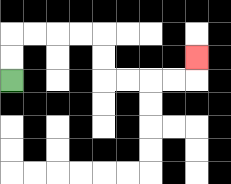{'start': '[0, 3]', 'end': '[8, 2]', 'path_directions': 'U,U,R,R,R,R,D,D,R,R,R,R,U', 'path_coordinates': '[[0, 3], [0, 2], [0, 1], [1, 1], [2, 1], [3, 1], [4, 1], [4, 2], [4, 3], [5, 3], [6, 3], [7, 3], [8, 3], [8, 2]]'}